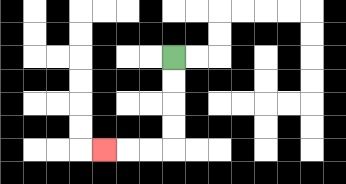{'start': '[7, 2]', 'end': '[4, 6]', 'path_directions': 'D,D,D,D,L,L,L', 'path_coordinates': '[[7, 2], [7, 3], [7, 4], [7, 5], [7, 6], [6, 6], [5, 6], [4, 6]]'}